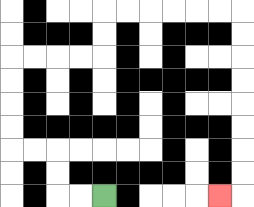{'start': '[4, 8]', 'end': '[9, 8]', 'path_directions': 'L,L,U,U,L,L,U,U,U,U,R,R,R,R,U,U,R,R,R,R,R,R,D,D,D,D,D,D,D,D,L', 'path_coordinates': '[[4, 8], [3, 8], [2, 8], [2, 7], [2, 6], [1, 6], [0, 6], [0, 5], [0, 4], [0, 3], [0, 2], [1, 2], [2, 2], [3, 2], [4, 2], [4, 1], [4, 0], [5, 0], [6, 0], [7, 0], [8, 0], [9, 0], [10, 0], [10, 1], [10, 2], [10, 3], [10, 4], [10, 5], [10, 6], [10, 7], [10, 8], [9, 8]]'}